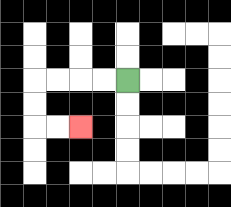{'start': '[5, 3]', 'end': '[3, 5]', 'path_directions': 'L,L,L,L,D,D,R,R', 'path_coordinates': '[[5, 3], [4, 3], [3, 3], [2, 3], [1, 3], [1, 4], [1, 5], [2, 5], [3, 5]]'}